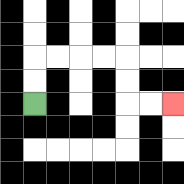{'start': '[1, 4]', 'end': '[7, 4]', 'path_directions': 'U,U,R,R,R,R,D,D,R,R', 'path_coordinates': '[[1, 4], [1, 3], [1, 2], [2, 2], [3, 2], [4, 2], [5, 2], [5, 3], [5, 4], [6, 4], [7, 4]]'}